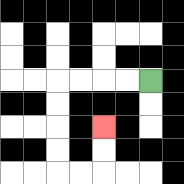{'start': '[6, 3]', 'end': '[4, 5]', 'path_directions': 'L,L,L,L,D,D,D,D,R,R,U,U', 'path_coordinates': '[[6, 3], [5, 3], [4, 3], [3, 3], [2, 3], [2, 4], [2, 5], [2, 6], [2, 7], [3, 7], [4, 7], [4, 6], [4, 5]]'}